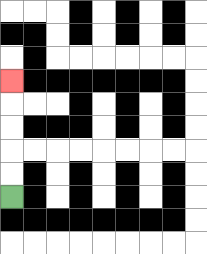{'start': '[0, 8]', 'end': '[0, 3]', 'path_directions': 'U,U,U,U,U', 'path_coordinates': '[[0, 8], [0, 7], [0, 6], [0, 5], [0, 4], [0, 3]]'}